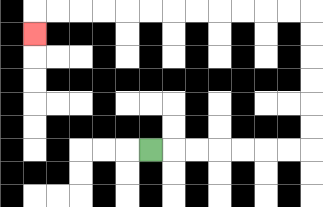{'start': '[6, 6]', 'end': '[1, 1]', 'path_directions': 'R,R,R,R,R,R,R,U,U,U,U,U,U,L,L,L,L,L,L,L,L,L,L,L,L,D', 'path_coordinates': '[[6, 6], [7, 6], [8, 6], [9, 6], [10, 6], [11, 6], [12, 6], [13, 6], [13, 5], [13, 4], [13, 3], [13, 2], [13, 1], [13, 0], [12, 0], [11, 0], [10, 0], [9, 0], [8, 0], [7, 0], [6, 0], [5, 0], [4, 0], [3, 0], [2, 0], [1, 0], [1, 1]]'}